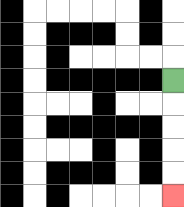{'start': '[7, 3]', 'end': '[7, 8]', 'path_directions': 'D,D,D,D,D', 'path_coordinates': '[[7, 3], [7, 4], [7, 5], [7, 6], [7, 7], [7, 8]]'}